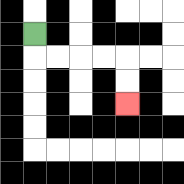{'start': '[1, 1]', 'end': '[5, 4]', 'path_directions': 'D,R,R,R,R,D,D', 'path_coordinates': '[[1, 1], [1, 2], [2, 2], [3, 2], [4, 2], [5, 2], [5, 3], [5, 4]]'}